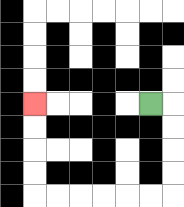{'start': '[6, 4]', 'end': '[1, 4]', 'path_directions': 'R,D,D,D,D,L,L,L,L,L,L,U,U,U,U', 'path_coordinates': '[[6, 4], [7, 4], [7, 5], [7, 6], [7, 7], [7, 8], [6, 8], [5, 8], [4, 8], [3, 8], [2, 8], [1, 8], [1, 7], [1, 6], [1, 5], [1, 4]]'}